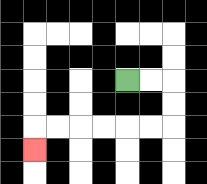{'start': '[5, 3]', 'end': '[1, 6]', 'path_directions': 'R,R,D,D,L,L,L,L,L,L,D', 'path_coordinates': '[[5, 3], [6, 3], [7, 3], [7, 4], [7, 5], [6, 5], [5, 5], [4, 5], [3, 5], [2, 5], [1, 5], [1, 6]]'}